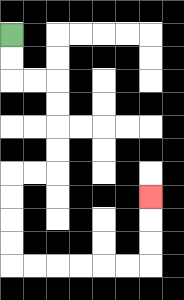{'start': '[0, 1]', 'end': '[6, 8]', 'path_directions': 'D,D,R,R,D,D,D,D,L,L,D,D,D,D,R,R,R,R,R,R,U,U,U', 'path_coordinates': '[[0, 1], [0, 2], [0, 3], [1, 3], [2, 3], [2, 4], [2, 5], [2, 6], [2, 7], [1, 7], [0, 7], [0, 8], [0, 9], [0, 10], [0, 11], [1, 11], [2, 11], [3, 11], [4, 11], [5, 11], [6, 11], [6, 10], [6, 9], [6, 8]]'}